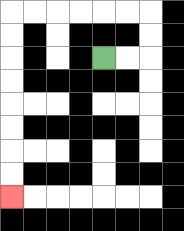{'start': '[4, 2]', 'end': '[0, 8]', 'path_directions': 'R,R,U,U,L,L,L,L,L,L,D,D,D,D,D,D,D,D', 'path_coordinates': '[[4, 2], [5, 2], [6, 2], [6, 1], [6, 0], [5, 0], [4, 0], [3, 0], [2, 0], [1, 0], [0, 0], [0, 1], [0, 2], [0, 3], [0, 4], [0, 5], [0, 6], [0, 7], [0, 8]]'}